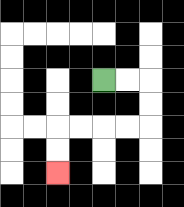{'start': '[4, 3]', 'end': '[2, 7]', 'path_directions': 'R,R,D,D,L,L,L,L,D,D', 'path_coordinates': '[[4, 3], [5, 3], [6, 3], [6, 4], [6, 5], [5, 5], [4, 5], [3, 5], [2, 5], [2, 6], [2, 7]]'}